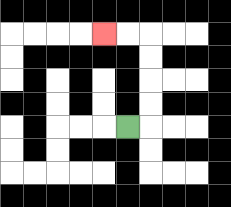{'start': '[5, 5]', 'end': '[4, 1]', 'path_directions': 'R,U,U,U,U,L,L', 'path_coordinates': '[[5, 5], [6, 5], [6, 4], [6, 3], [6, 2], [6, 1], [5, 1], [4, 1]]'}